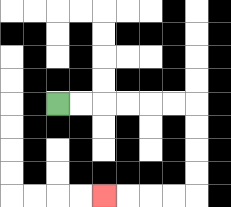{'start': '[2, 4]', 'end': '[4, 8]', 'path_directions': 'R,R,R,R,R,R,D,D,D,D,L,L,L,L', 'path_coordinates': '[[2, 4], [3, 4], [4, 4], [5, 4], [6, 4], [7, 4], [8, 4], [8, 5], [8, 6], [8, 7], [8, 8], [7, 8], [6, 8], [5, 8], [4, 8]]'}